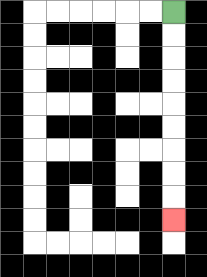{'start': '[7, 0]', 'end': '[7, 9]', 'path_directions': 'D,D,D,D,D,D,D,D,D', 'path_coordinates': '[[7, 0], [7, 1], [7, 2], [7, 3], [7, 4], [7, 5], [7, 6], [7, 7], [7, 8], [7, 9]]'}